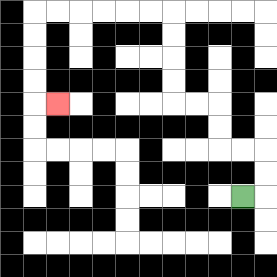{'start': '[10, 8]', 'end': '[2, 4]', 'path_directions': 'R,U,U,L,L,U,U,L,L,U,U,U,U,L,L,L,L,L,L,D,D,D,D,R', 'path_coordinates': '[[10, 8], [11, 8], [11, 7], [11, 6], [10, 6], [9, 6], [9, 5], [9, 4], [8, 4], [7, 4], [7, 3], [7, 2], [7, 1], [7, 0], [6, 0], [5, 0], [4, 0], [3, 0], [2, 0], [1, 0], [1, 1], [1, 2], [1, 3], [1, 4], [2, 4]]'}